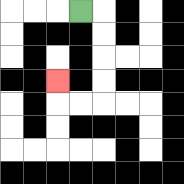{'start': '[3, 0]', 'end': '[2, 3]', 'path_directions': 'R,D,D,D,D,L,L,U', 'path_coordinates': '[[3, 0], [4, 0], [4, 1], [4, 2], [4, 3], [4, 4], [3, 4], [2, 4], [2, 3]]'}